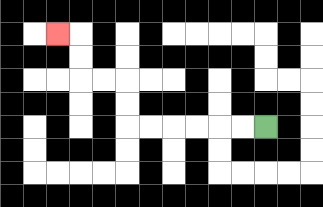{'start': '[11, 5]', 'end': '[2, 1]', 'path_directions': 'L,L,L,L,L,L,U,U,L,L,U,U,L', 'path_coordinates': '[[11, 5], [10, 5], [9, 5], [8, 5], [7, 5], [6, 5], [5, 5], [5, 4], [5, 3], [4, 3], [3, 3], [3, 2], [3, 1], [2, 1]]'}